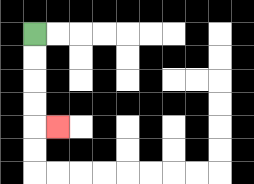{'start': '[1, 1]', 'end': '[2, 5]', 'path_directions': 'D,D,D,D,R', 'path_coordinates': '[[1, 1], [1, 2], [1, 3], [1, 4], [1, 5], [2, 5]]'}